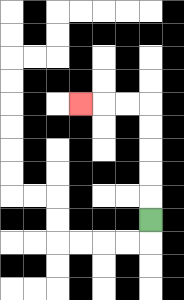{'start': '[6, 9]', 'end': '[3, 4]', 'path_directions': 'U,U,U,U,U,L,L,L', 'path_coordinates': '[[6, 9], [6, 8], [6, 7], [6, 6], [6, 5], [6, 4], [5, 4], [4, 4], [3, 4]]'}